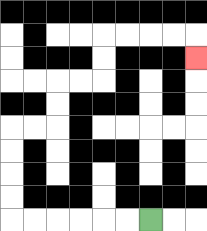{'start': '[6, 9]', 'end': '[8, 2]', 'path_directions': 'L,L,L,L,L,L,U,U,U,U,R,R,U,U,R,R,U,U,R,R,R,R,D', 'path_coordinates': '[[6, 9], [5, 9], [4, 9], [3, 9], [2, 9], [1, 9], [0, 9], [0, 8], [0, 7], [0, 6], [0, 5], [1, 5], [2, 5], [2, 4], [2, 3], [3, 3], [4, 3], [4, 2], [4, 1], [5, 1], [6, 1], [7, 1], [8, 1], [8, 2]]'}